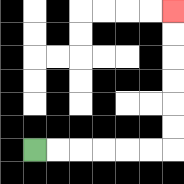{'start': '[1, 6]', 'end': '[7, 0]', 'path_directions': 'R,R,R,R,R,R,U,U,U,U,U,U', 'path_coordinates': '[[1, 6], [2, 6], [3, 6], [4, 6], [5, 6], [6, 6], [7, 6], [7, 5], [7, 4], [7, 3], [7, 2], [7, 1], [7, 0]]'}